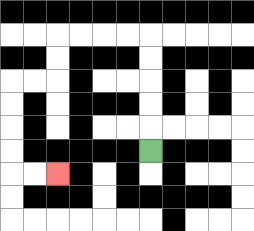{'start': '[6, 6]', 'end': '[2, 7]', 'path_directions': 'U,U,U,U,U,L,L,L,L,D,D,L,L,D,D,D,D,R,R', 'path_coordinates': '[[6, 6], [6, 5], [6, 4], [6, 3], [6, 2], [6, 1], [5, 1], [4, 1], [3, 1], [2, 1], [2, 2], [2, 3], [1, 3], [0, 3], [0, 4], [0, 5], [0, 6], [0, 7], [1, 7], [2, 7]]'}